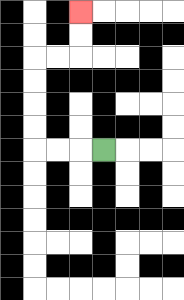{'start': '[4, 6]', 'end': '[3, 0]', 'path_directions': 'L,L,L,U,U,U,U,R,R,U,U', 'path_coordinates': '[[4, 6], [3, 6], [2, 6], [1, 6], [1, 5], [1, 4], [1, 3], [1, 2], [2, 2], [3, 2], [3, 1], [3, 0]]'}